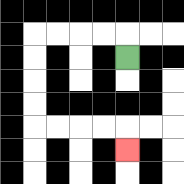{'start': '[5, 2]', 'end': '[5, 6]', 'path_directions': 'U,L,L,L,L,D,D,D,D,R,R,R,R,D', 'path_coordinates': '[[5, 2], [5, 1], [4, 1], [3, 1], [2, 1], [1, 1], [1, 2], [1, 3], [1, 4], [1, 5], [2, 5], [3, 5], [4, 5], [5, 5], [5, 6]]'}